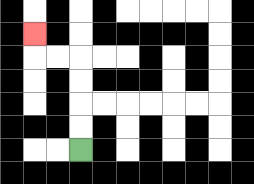{'start': '[3, 6]', 'end': '[1, 1]', 'path_directions': 'U,U,U,U,L,L,U', 'path_coordinates': '[[3, 6], [3, 5], [3, 4], [3, 3], [3, 2], [2, 2], [1, 2], [1, 1]]'}